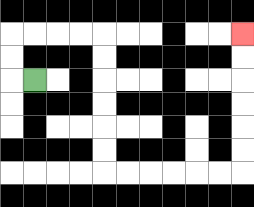{'start': '[1, 3]', 'end': '[10, 1]', 'path_directions': 'L,U,U,R,R,R,R,D,D,D,D,D,D,R,R,R,R,R,R,U,U,U,U,U,U', 'path_coordinates': '[[1, 3], [0, 3], [0, 2], [0, 1], [1, 1], [2, 1], [3, 1], [4, 1], [4, 2], [4, 3], [4, 4], [4, 5], [4, 6], [4, 7], [5, 7], [6, 7], [7, 7], [8, 7], [9, 7], [10, 7], [10, 6], [10, 5], [10, 4], [10, 3], [10, 2], [10, 1]]'}